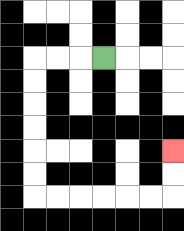{'start': '[4, 2]', 'end': '[7, 6]', 'path_directions': 'L,L,L,D,D,D,D,D,D,R,R,R,R,R,R,U,U', 'path_coordinates': '[[4, 2], [3, 2], [2, 2], [1, 2], [1, 3], [1, 4], [1, 5], [1, 6], [1, 7], [1, 8], [2, 8], [3, 8], [4, 8], [5, 8], [6, 8], [7, 8], [7, 7], [7, 6]]'}